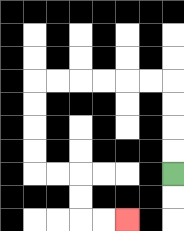{'start': '[7, 7]', 'end': '[5, 9]', 'path_directions': 'U,U,U,U,L,L,L,L,L,L,D,D,D,D,R,R,D,D,R,R', 'path_coordinates': '[[7, 7], [7, 6], [7, 5], [7, 4], [7, 3], [6, 3], [5, 3], [4, 3], [3, 3], [2, 3], [1, 3], [1, 4], [1, 5], [1, 6], [1, 7], [2, 7], [3, 7], [3, 8], [3, 9], [4, 9], [5, 9]]'}